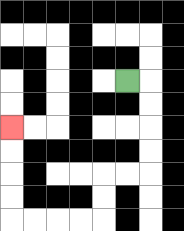{'start': '[5, 3]', 'end': '[0, 5]', 'path_directions': 'R,D,D,D,D,L,L,D,D,L,L,L,L,U,U,U,U', 'path_coordinates': '[[5, 3], [6, 3], [6, 4], [6, 5], [6, 6], [6, 7], [5, 7], [4, 7], [4, 8], [4, 9], [3, 9], [2, 9], [1, 9], [0, 9], [0, 8], [0, 7], [0, 6], [0, 5]]'}